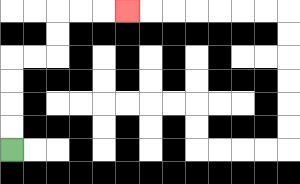{'start': '[0, 6]', 'end': '[5, 0]', 'path_directions': 'U,U,U,U,R,R,U,U,R,R,R', 'path_coordinates': '[[0, 6], [0, 5], [0, 4], [0, 3], [0, 2], [1, 2], [2, 2], [2, 1], [2, 0], [3, 0], [4, 0], [5, 0]]'}